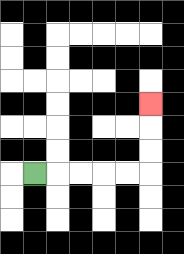{'start': '[1, 7]', 'end': '[6, 4]', 'path_directions': 'R,R,R,R,R,U,U,U', 'path_coordinates': '[[1, 7], [2, 7], [3, 7], [4, 7], [5, 7], [6, 7], [6, 6], [6, 5], [6, 4]]'}